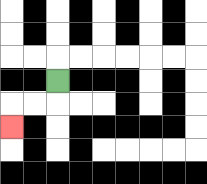{'start': '[2, 3]', 'end': '[0, 5]', 'path_directions': 'D,L,L,D', 'path_coordinates': '[[2, 3], [2, 4], [1, 4], [0, 4], [0, 5]]'}